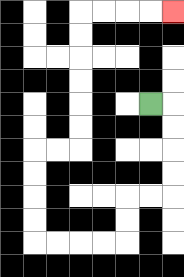{'start': '[6, 4]', 'end': '[7, 0]', 'path_directions': 'R,D,D,D,D,L,L,D,D,L,L,L,L,U,U,U,U,R,R,U,U,U,U,U,U,R,R,R,R', 'path_coordinates': '[[6, 4], [7, 4], [7, 5], [7, 6], [7, 7], [7, 8], [6, 8], [5, 8], [5, 9], [5, 10], [4, 10], [3, 10], [2, 10], [1, 10], [1, 9], [1, 8], [1, 7], [1, 6], [2, 6], [3, 6], [3, 5], [3, 4], [3, 3], [3, 2], [3, 1], [3, 0], [4, 0], [5, 0], [6, 0], [7, 0]]'}